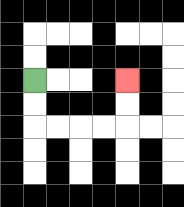{'start': '[1, 3]', 'end': '[5, 3]', 'path_directions': 'D,D,R,R,R,R,U,U', 'path_coordinates': '[[1, 3], [1, 4], [1, 5], [2, 5], [3, 5], [4, 5], [5, 5], [5, 4], [5, 3]]'}